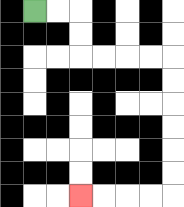{'start': '[1, 0]', 'end': '[3, 8]', 'path_directions': 'R,R,D,D,R,R,R,R,D,D,D,D,D,D,L,L,L,L', 'path_coordinates': '[[1, 0], [2, 0], [3, 0], [3, 1], [3, 2], [4, 2], [5, 2], [6, 2], [7, 2], [7, 3], [7, 4], [7, 5], [7, 6], [7, 7], [7, 8], [6, 8], [5, 8], [4, 8], [3, 8]]'}